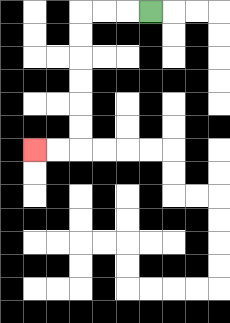{'start': '[6, 0]', 'end': '[1, 6]', 'path_directions': 'L,L,L,D,D,D,D,D,D,L,L', 'path_coordinates': '[[6, 0], [5, 0], [4, 0], [3, 0], [3, 1], [3, 2], [3, 3], [3, 4], [3, 5], [3, 6], [2, 6], [1, 6]]'}